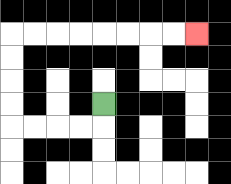{'start': '[4, 4]', 'end': '[8, 1]', 'path_directions': 'D,L,L,L,L,U,U,U,U,R,R,R,R,R,R,R,R', 'path_coordinates': '[[4, 4], [4, 5], [3, 5], [2, 5], [1, 5], [0, 5], [0, 4], [0, 3], [0, 2], [0, 1], [1, 1], [2, 1], [3, 1], [4, 1], [5, 1], [6, 1], [7, 1], [8, 1]]'}